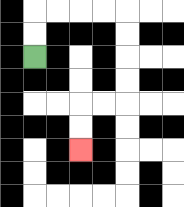{'start': '[1, 2]', 'end': '[3, 6]', 'path_directions': 'U,U,R,R,R,R,D,D,D,D,L,L,D,D', 'path_coordinates': '[[1, 2], [1, 1], [1, 0], [2, 0], [3, 0], [4, 0], [5, 0], [5, 1], [5, 2], [5, 3], [5, 4], [4, 4], [3, 4], [3, 5], [3, 6]]'}